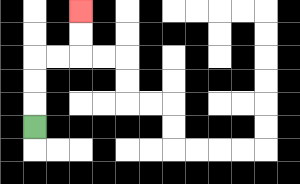{'start': '[1, 5]', 'end': '[3, 0]', 'path_directions': 'U,U,U,R,R,U,U', 'path_coordinates': '[[1, 5], [1, 4], [1, 3], [1, 2], [2, 2], [3, 2], [3, 1], [3, 0]]'}